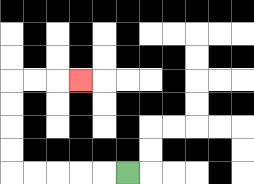{'start': '[5, 7]', 'end': '[3, 3]', 'path_directions': 'L,L,L,L,L,U,U,U,U,R,R,R', 'path_coordinates': '[[5, 7], [4, 7], [3, 7], [2, 7], [1, 7], [0, 7], [0, 6], [0, 5], [0, 4], [0, 3], [1, 3], [2, 3], [3, 3]]'}